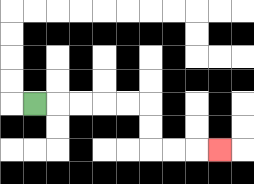{'start': '[1, 4]', 'end': '[9, 6]', 'path_directions': 'R,R,R,R,R,D,D,R,R,R', 'path_coordinates': '[[1, 4], [2, 4], [3, 4], [4, 4], [5, 4], [6, 4], [6, 5], [6, 6], [7, 6], [8, 6], [9, 6]]'}